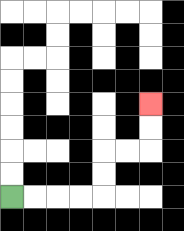{'start': '[0, 8]', 'end': '[6, 4]', 'path_directions': 'R,R,R,R,U,U,R,R,U,U', 'path_coordinates': '[[0, 8], [1, 8], [2, 8], [3, 8], [4, 8], [4, 7], [4, 6], [5, 6], [6, 6], [6, 5], [6, 4]]'}